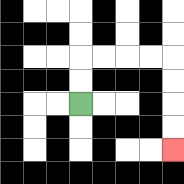{'start': '[3, 4]', 'end': '[7, 6]', 'path_directions': 'U,U,R,R,R,R,D,D,D,D', 'path_coordinates': '[[3, 4], [3, 3], [3, 2], [4, 2], [5, 2], [6, 2], [7, 2], [7, 3], [7, 4], [7, 5], [7, 6]]'}